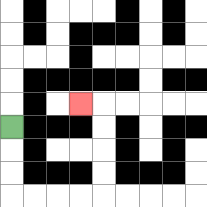{'start': '[0, 5]', 'end': '[3, 4]', 'path_directions': 'D,D,D,R,R,R,R,U,U,U,U,L', 'path_coordinates': '[[0, 5], [0, 6], [0, 7], [0, 8], [1, 8], [2, 8], [3, 8], [4, 8], [4, 7], [4, 6], [4, 5], [4, 4], [3, 4]]'}